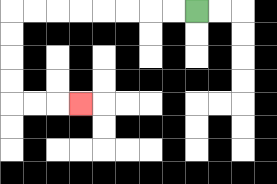{'start': '[8, 0]', 'end': '[3, 4]', 'path_directions': 'L,L,L,L,L,L,L,L,D,D,D,D,R,R,R', 'path_coordinates': '[[8, 0], [7, 0], [6, 0], [5, 0], [4, 0], [3, 0], [2, 0], [1, 0], [0, 0], [0, 1], [0, 2], [0, 3], [0, 4], [1, 4], [2, 4], [3, 4]]'}